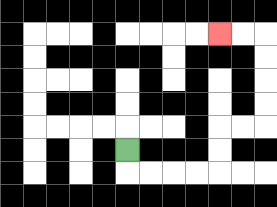{'start': '[5, 6]', 'end': '[9, 1]', 'path_directions': 'D,R,R,R,R,U,U,R,R,U,U,U,U,L,L', 'path_coordinates': '[[5, 6], [5, 7], [6, 7], [7, 7], [8, 7], [9, 7], [9, 6], [9, 5], [10, 5], [11, 5], [11, 4], [11, 3], [11, 2], [11, 1], [10, 1], [9, 1]]'}